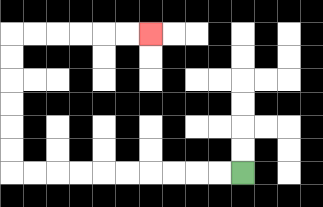{'start': '[10, 7]', 'end': '[6, 1]', 'path_directions': 'L,L,L,L,L,L,L,L,L,L,U,U,U,U,U,U,R,R,R,R,R,R', 'path_coordinates': '[[10, 7], [9, 7], [8, 7], [7, 7], [6, 7], [5, 7], [4, 7], [3, 7], [2, 7], [1, 7], [0, 7], [0, 6], [0, 5], [0, 4], [0, 3], [0, 2], [0, 1], [1, 1], [2, 1], [3, 1], [4, 1], [5, 1], [6, 1]]'}